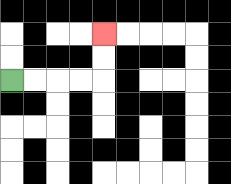{'start': '[0, 3]', 'end': '[4, 1]', 'path_directions': 'R,R,R,R,U,U', 'path_coordinates': '[[0, 3], [1, 3], [2, 3], [3, 3], [4, 3], [4, 2], [4, 1]]'}